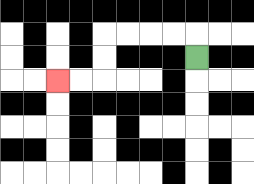{'start': '[8, 2]', 'end': '[2, 3]', 'path_directions': 'U,L,L,L,L,D,D,L,L', 'path_coordinates': '[[8, 2], [8, 1], [7, 1], [6, 1], [5, 1], [4, 1], [4, 2], [4, 3], [3, 3], [2, 3]]'}